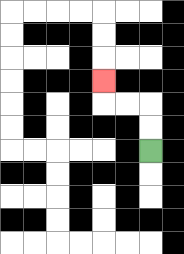{'start': '[6, 6]', 'end': '[4, 3]', 'path_directions': 'U,U,L,L,U', 'path_coordinates': '[[6, 6], [6, 5], [6, 4], [5, 4], [4, 4], [4, 3]]'}